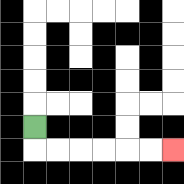{'start': '[1, 5]', 'end': '[7, 6]', 'path_directions': 'D,R,R,R,R,R,R', 'path_coordinates': '[[1, 5], [1, 6], [2, 6], [3, 6], [4, 6], [5, 6], [6, 6], [7, 6]]'}